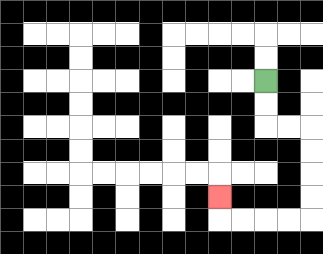{'start': '[11, 3]', 'end': '[9, 8]', 'path_directions': 'D,D,R,R,D,D,D,D,L,L,L,L,U', 'path_coordinates': '[[11, 3], [11, 4], [11, 5], [12, 5], [13, 5], [13, 6], [13, 7], [13, 8], [13, 9], [12, 9], [11, 9], [10, 9], [9, 9], [9, 8]]'}